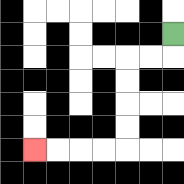{'start': '[7, 1]', 'end': '[1, 6]', 'path_directions': 'D,L,L,D,D,D,D,L,L,L,L', 'path_coordinates': '[[7, 1], [7, 2], [6, 2], [5, 2], [5, 3], [5, 4], [5, 5], [5, 6], [4, 6], [3, 6], [2, 6], [1, 6]]'}